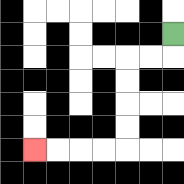{'start': '[7, 1]', 'end': '[1, 6]', 'path_directions': 'D,L,L,D,D,D,D,L,L,L,L', 'path_coordinates': '[[7, 1], [7, 2], [6, 2], [5, 2], [5, 3], [5, 4], [5, 5], [5, 6], [4, 6], [3, 6], [2, 6], [1, 6]]'}